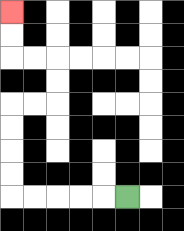{'start': '[5, 8]', 'end': '[0, 0]', 'path_directions': 'L,L,L,L,L,U,U,U,U,R,R,U,U,L,L,U,U', 'path_coordinates': '[[5, 8], [4, 8], [3, 8], [2, 8], [1, 8], [0, 8], [0, 7], [0, 6], [0, 5], [0, 4], [1, 4], [2, 4], [2, 3], [2, 2], [1, 2], [0, 2], [0, 1], [0, 0]]'}